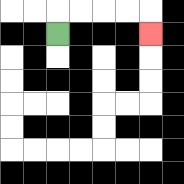{'start': '[2, 1]', 'end': '[6, 1]', 'path_directions': 'U,R,R,R,R,D', 'path_coordinates': '[[2, 1], [2, 0], [3, 0], [4, 0], [5, 0], [6, 0], [6, 1]]'}